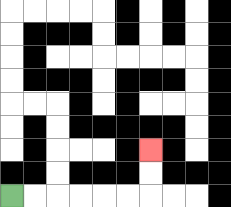{'start': '[0, 8]', 'end': '[6, 6]', 'path_directions': 'R,R,R,R,R,R,U,U', 'path_coordinates': '[[0, 8], [1, 8], [2, 8], [3, 8], [4, 8], [5, 8], [6, 8], [6, 7], [6, 6]]'}